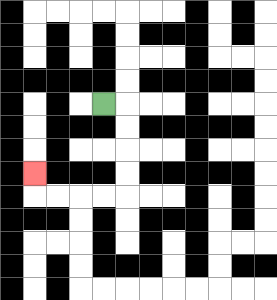{'start': '[4, 4]', 'end': '[1, 7]', 'path_directions': 'R,D,D,D,D,L,L,L,L,U', 'path_coordinates': '[[4, 4], [5, 4], [5, 5], [5, 6], [5, 7], [5, 8], [4, 8], [3, 8], [2, 8], [1, 8], [1, 7]]'}